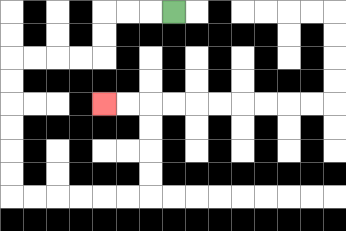{'start': '[7, 0]', 'end': '[4, 4]', 'path_directions': 'L,L,L,D,D,L,L,L,L,D,D,D,D,D,D,R,R,R,R,R,R,U,U,U,U,L,L', 'path_coordinates': '[[7, 0], [6, 0], [5, 0], [4, 0], [4, 1], [4, 2], [3, 2], [2, 2], [1, 2], [0, 2], [0, 3], [0, 4], [0, 5], [0, 6], [0, 7], [0, 8], [1, 8], [2, 8], [3, 8], [4, 8], [5, 8], [6, 8], [6, 7], [6, 6], [6, 5], [6, 4], [5, 4], [4, 4]]'}